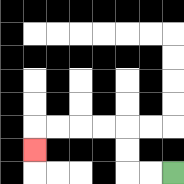{'start': '[7, 7]', 'end': '[1, 6]', 'path_directions': 'L,L,U,U,L,L,L,L,D', 'path_coordinates': '[[7, 7], [6, 7], [5, 7], [5, 6], [5, 5], [4, 5], [3, 5], [2, 5], [1, 5], [1, 6]]'}